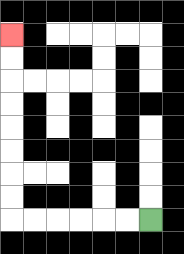{'start': '[6, 9]', 'end': '[0, 1]', 'path_directions': 'L,L,L,L,L,L,U,U,U,U,U,U,U,U', 'path_coordinates': '[[6, 9], [5, 9], [4, 9], [3, 9], [2, 9], [1, 9], [0, 9], [0, 8], [0, 7], [0, 6], [0, 5], [0, 4], [0, 3], [0, 2], [0, 1]]'}